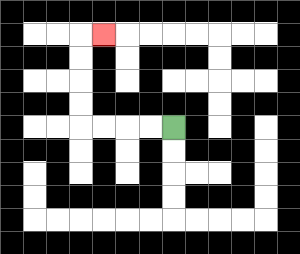{'start': '[7, 5]', 'end': '[4, 1]', 'path_directions': 'L,L,L,L,U,U,U,U,R', 'path_coordinates': '[[7, 5], [6, 5], [5, 5], [4, 5], [3, 5], [3, 4], [3, 3], [3, 2], [3, 1], [4, 1]]'}